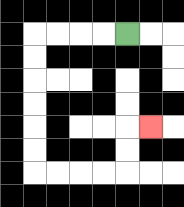{'start': '[5, 1]', 'end': '[6, 5]', 'path_directions': 'L,L,L,L,D,D,D,D,D,D,R,R,R,R,U,U,R', 'path_coordinates': '[[5, 1], [4, 1], [3, 1], [2, 1], [1, 1], [1, 2], [1, 3], [1, 4], [1, 5], [1, 6], [1, 7], [2, 7], [3, 7], [4, 7], [5, 7], [5, 6], [5, 5], [6, 5]]'}